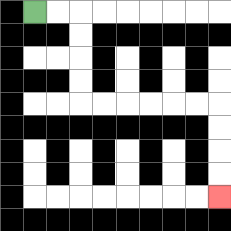{'start': '[1, 0]', 'end': '[9, 8]', 'path_directions': 'R,R,D,D,D,D,R,R,R,R,R,R,D,D,D,D', 'path_coordinates': '[[1, 0], [2, 0], [3, 0], [3, 1], [3, 2], [3, 3], [3, 4], [4, 4], [5, 4], [6, 4], [7, 4], [8, 4], [9, 4], [9, 5], [9, 6], [9, 7], [9, 8]]'}